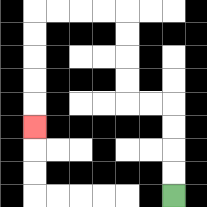{'start': '[7, 8]', 'end': '[1, 5]', 'path_directions': 'U,U,U,U,L,L,U,U,U,U,L,L,L,L,D,D,D,D,D', 'path_coordinates': '[[7, 8], [7, 7], [7, 6], [7, 5], [7, 4], [6, 4], [5, 4], [5, 3], [5, 2], [5, 1], [5, 0], [4, 0], [3, 0], [2, 0], [1, 0], [1, 1], [1, 2], [1, 3], [1, 4], [1, 5]]'}